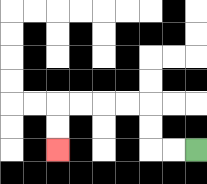{'start': '[8, 6]', 'end': '[2, 6]', 'path_directions': 'L,L,U,U,L,L,L,L,D,D', 'path_coordinates': '[[8, 6], [7, 6], [6, 6], [6, 5], [6, 4], [5, 4], [4, 4], [3, 4], [2, 4], [2, 5], [2, 6]]'}